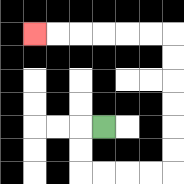{'start': '[4, 5]', 'end': '[1, 1]', 'path_directions': 'L,D,D,R,R,R,R,U,U,U,U,U,U,L,L,L,L,L,L', 'path_coordinates': '[[4, 5], [3, 5], [3, 6], [3, 7], [4, 7], [5, 7], [6, 7], [7, 7], [7, 6], [7, 5], [7, 4], [7, 3], [7, 2], [7, 1], [6, 1], [5, 1], [4, 1], [3, 1], [2, 1], [1, 1]]'}